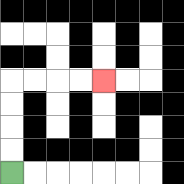{'start': '[0, 7]', 'end': '[4, 3]', 'path_directions': 'U,U,U,U,R,R,R,R', 'path_coordinates': '[[0, 7], [0, 6], [0, 5], [0, 4], [0, 3], [1, 3], [2, 3], [3, 3], [4, 3]]'}